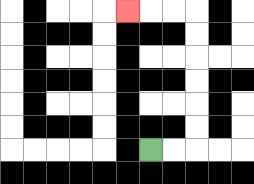{'start': '[6, 6]', 'end': '[5, 0]', 'path_directions': 'R,R,U,U,U,U,U,U,L,L,L', 'path_coordinates': '[[6, 6], [7, 6], [8, 6], [8, 5], [8, 4], [8, 3], [8, 2], [8, 1], [8, 0], [7, 0], [6, 0], [5, 0]]'}